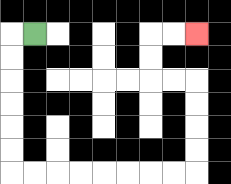{'start': '[1, 1]', 'end': '[8, 1]', 'path_directions': 'L,D,D,D,D,D,D,R,R,R,R,R,R,R,R,U,U,U,U,L,L,U,U,R,R', 'path_coordinates': '[[1, 1], [0, 1], [0, 2], [0, 3], [0, 4], [0, 5], [0, 6], [0, 7], [1, 7], [2, 7], [3, 7], [4, 7], [5, 7], [6, 7], [7, 7], [8, 7], [8, 6], [8, 5], [8, 4], [8, 3], [7, 3], [6, 3], [6, 2], [6, 1], [7, 1], [8, 1]]'}